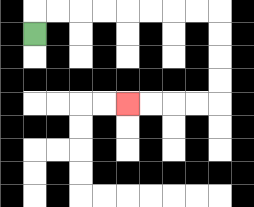{'start': '[1, 1]', 'end': '[5, 4]', 'path_directions': 'U,R,R,R,R,R,R,R,R,D,D,D,D,L,L,L,L', 'path_coordinates': '[[1, 1], [1, 0], [2, 0], [3, 0], [4, 0], [5, 0], [6, 0], [7, 0], [8, 0], [9, 0], [9, 1], [9, 2], [9, 3], [9, 4], [8, 4], [7, 4], [6, 4], [5, 4]]'}